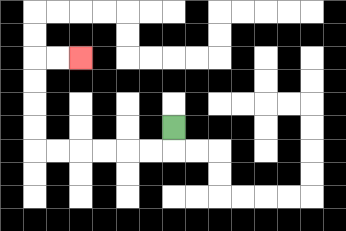{'start': '[7, 5]', 'end': '[3, 2]', 'path_directions': 'D,L,L,L,L,L,L,U,U,U,U,R,R', 'path_coordinates': '[[7, 5], [7, 6], [6, 6], [5, 6], [4, 6], [3, 6], [2, 6], [1, 6], [1, 5], [1, 4], [1, 3], [1, 2], [2, 2], [3, 2]]'}